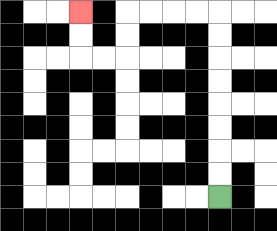{'start': '[9, 8]', 'end': '[3, 0]', 'path_directions': 'U,U,U,U,U,U,U,U,L,L,L,L,D,D,L,L,U,U', 'path_coordinates': '[[9, 8], [9, 7], [9, 6], [9, 5], [9, 4], [9, 3], [9, 2], [9, 1], [9, 0], [8, 0], [7, 0], [6, 0], [5, 0], [5, 1], [5, 2], [4, 2], [3, 2], [3, 1], [3, 0]]'}